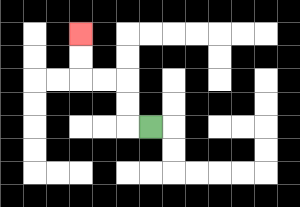{'start': '[6, 5]', 'end': '[3, 1]', 'path_directions': 'L,U,U,L,L,U,U', 'path_coordinates': '[[6, 5], [5, 5], [5, 4], [5, 3], [4, 3], [3, 3], [3, 2], [3, 1]]'}